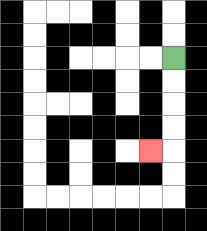{'start': '[7, 2]', 'end': '[6, 6]', 'path_directions': 'D,D,D,D,L', 'path_coordinates': '[[7, 2], [7, 3], [7, 4], [7, 5], [7, 6], [6, 6]]'}